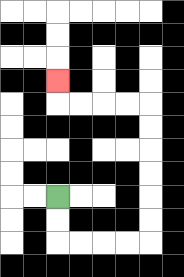{'start': '[2, 8]', 'end': '[2, 3]', 'path_directions': 'D,D,R,R,R,R,U,U,U,U,U,U,L,L,L,L,U', 'path_coordinates': '[[2, 8], [2, 9], [2, 10], [3, 10], [4, 10], [5, 10], [6, 10], [6, 9], [6, 8], [6, 7], [6, 6], [6, 5], [6, 4], [5, 4], [4, 4], [3, 4], [2, 4], [2, 3]]'}